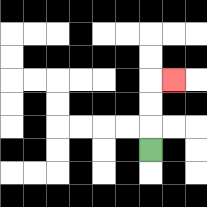{'start': '[6, 6]', 'end': '[7, 3]', 'path_directions': 'U,U,U,R', 'path_coordinates': '[[6, 6], [6, 5], [6, 4], [6, 3], [7, 3]]'}